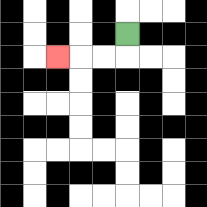{'start': '[5, 1]', 'end': '[2, 2]', 'path_directions': 'D,L,L,L', 'path_coordinates': '[[5, 1], [5, 2], [4, 2], [3, 2], [2, 2]]'}